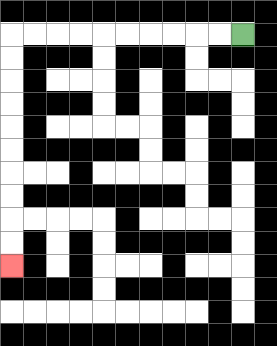{'start': '[10, 1]', 'end': '[0, 11]', 'path_directions': 'L,L,L,L,L,L,L,L,L,L,D,D,D,D,D,D,D,D,D,D', 'path_coordinates': '[[10, 1], [9, 1], [8, 1], [7, 1], [6, 1], [5, 1], [4, 1], [3, 1], [2, 1], [1, 1], [0, 1], [0, 2], [0, 3], [0, 4], [0, 5], [0, 6], [0, 7], [0, 8], [0, 9], [0, 10], [0, 11]]'}